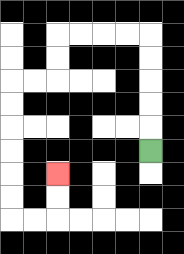{'start': '[6, 6]', 'end': '[2, 7]', 'path_directions': 'U,U,U,U,U,L,L,L,L,D,D,L,L,D,D,D,D,D,D,R,R,U,U', 'path_coordinates': '[[6, 6], [6, 5], [6, 4], [6, 3], [6, 2], [6, 1], [5, 1], [4, 1], [3, 1], [2, 1], [2, 2], [2, 3], [1, 3], [0, 3], [0, 4], [0, 5], [0, 6], [0, 7], [0, 8], [0, 9], [1, 9], [2, 9], [2, 8], [2, 7]]'}